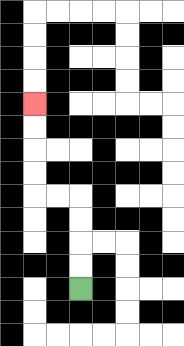{'start': '[3, 12]', 'end': '[1, 4]', 'path_directions': 'U,U,U,U,L,L,U,U,U,U', 'path_coordinates': '[[3, 12], [3, 11], [3, 10], [3, 9], [3, 8], [2, 8], [1, 8], [1, 7], [1, 6], [1, 5], [1, 4]]'}